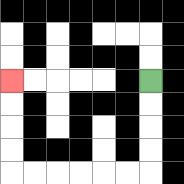{'start': '[6, 3]', 'end': '[0, 3]', 'path_directions': 'D,D,D,D,L,L,L,L,L,L,U,U,U,U', 'path_coordinates': '[[6, 3], [6, 4], [6, 5], [6, 6], [6, 7], [5, 7], [4, 7], [3, 7], [2, 7], [1, 7], [0, 7], [0, 6], [0, 5], [0, 4], [0, 3]]'}